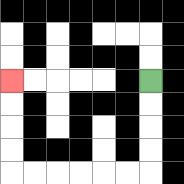{'start': '[6, 3]', 'end': '[0, 3]', 'path_directions': 'D,D,D,D,L,L,L,L,L,L,U,U,U,U', 'path_coordinates': '[[6, 3], [6, 4], [6, 5], [6, 6], [6, 7], [5, 7], [4, 7], [3, 7], [2, 7], [1, 7], [0, 7], [0, 6], [0, 5], [0, 4], [0, 3]]'}